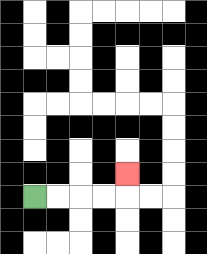{'start': '[1, 8]', 'end': '[5, 7]', 'path_directions': 'R,R,R,R,U', 'path_coordinates': '[[1, 8], [2, 8], [3, 8], [4, 8], [5, 8], [5, 7]]'}